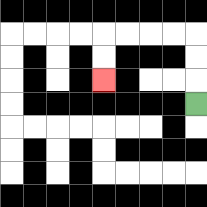{'start': '[8, 4]', 'end': '[4, 3]', 'path_directions': 'U,U,U,L,L,L,L,D,D', 'path_coordinates': '[[8, 4], [8, 3], [8, 2], [8, 1], [7, 1], [6, 1], [5, 1], [4, 1], [4, 2], [4, 3]]'}